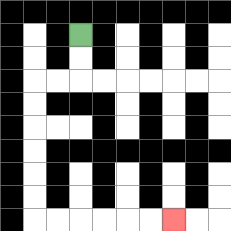{'start': '[3, 1]', 'end': '[7, 9]', 'path_directions': 'D,D,L,L,D,D,D,D,D,D,R,R,R,R,R,R', 'path_coordinates': '[[3, 1], [3, 2], [3, 3], [2, 3], [1, 3], [1, 4], [1, 5], [1, 6], [1, 7], [1, 8], [1, 9], [2, 9], [3, 9], [4, 9], [5, 9], [6, 9], [7, 9]]'}